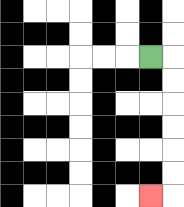{'start': '[6, 2]', 'end': '[6, 8]', 'path_directions': 'R,D,D,D,D,D,D,L', 'path_coordinates': '[[6, 2], [7, 2], [7, 3], [7, 4], [7, 5], [7, 6], [7, 7], [7, 8], [6, 8]]'}